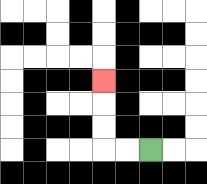{'start': '[6, 6]', 'end': '[4, 3]', 'path_directions': 'L,L,U,U,U', 'path_coordinates': '[[6, 6], [5, 6], [4, 6], [4, 5], [4, 4], [4, 3]]'}